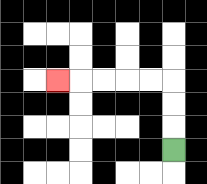{'start': '[7, 6]', 'end': '[2, 3]', 'path_directions': 'U,U,U,L,L,L,L,L', 'path_coordinates': '[[7, 6], [7, 5], [7, 4], [7, 3], [6, 3], [5, 3], [4, 3], [3, 3], [2, 3]]'}